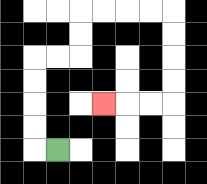{'start': '[2, 6]', 'end': '[4, 4]', 'path_directions': 'L,U,U,U,U,R,R,U,U,R,R,R,R,D,D,D,D,L,L,L', 'path_coordinates': '[[2, 6], [1, 6], [1, 5], [1, 4], [1, 3], [1, 2], [2, 2], [3, 2], [3, 1], [3, 0], [4, 0], [5, 0], [6, 0], [7, 0], [7, 1], [7, 2], [7, 3], [7, 4], [6, 4], [5, 4], [4, 4]]'}